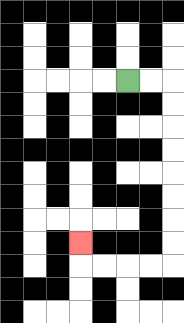{'start': '[5, 3]', 'end': '[3, 10]', 'path_directions': 'R,R,D,D,D,D,D,D,D,D,L,L,L,L,U', 'path_coordinates': '[[5, 3], [6, 3], [7, 3], [7, 4], [7, 5], [7, 6], [7, 7], [7, 8], [7, 9], [7, 10], [7, 11], [6, 11], [5, 11], [4, 11], [3, 11], [3, 10]]'}